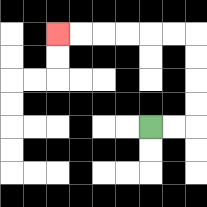{'start': '[6, 5]', 'end': '[2, 1]', 'path_directions': 'R,R,U,U,U,U,L,L,L,L,L,L', 'path_coordinates': '[[6, 5], [7, 5], [8, 5], [8, 4], [8, 3], [8, 2], [8, 1], [7, 1], [6, 1], [5, 1], [4, 1], [3, 1], [2, 1]]'}